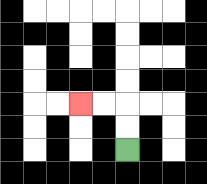{'start': '[5, 6]', 'end': '[3, 4]', 'path_directions': 'U,U,L,L', 'path_coordinates': '[[5, 6], [5, 5], [5, 4], [4, 4], [3, 4]]'}